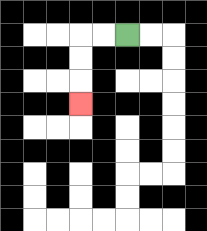{'start': '[5, 1]', 'end': '[3, 4]', 'path_directions': 'L,L,D,D,D', 'path_coordinates': '[[5, 1], [4, 1], [3, 1], [3, 2], [3, 3], [3, 4]]'}